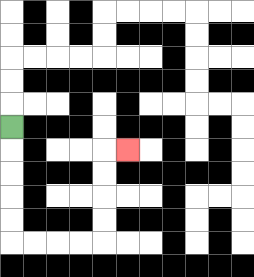{'start': '[0, 5]', 'end': '[5, 6]', 'path_directions': 'D,D,D,D,D,R,R,R,R,U,U,U,U,R', 'path_coordinates': '[[0, 5], [0, 6], [0, 7], [0, 8], [0, 9], [0, 10], [1, 10], [2, 10], [3, 10], [4, 10], [4, 9], [4, 8], [4, 7], [4, 6], [5, 6]]'}